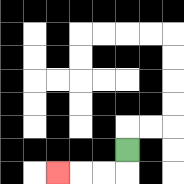{'start': '[5, 6]', 'end': '[2, 7]', 'path_directions': 'D,L,L,L', 'path_coordinates': '[[5, 6], [5, 7], [4, 7], [3, 7], [2, 7]]'}